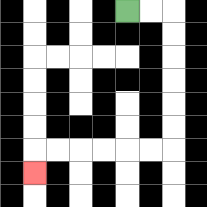{'start': '[5, 0]', 'end': '[1, 7]', 'path_directions': 'R,R,D,D,D,D,D,D,L,L,L,L,L,L,D', 'path_coordinates': '[[5, 0], [6, 0], [7, 0], [7, 1], [7, 2], [7, 3], [7, 4], [7, 5], [7, 6], [6, 6], [5, 6], [4, 6], [3, 6], [2, 6], [1, 6], [1, 7]]'}